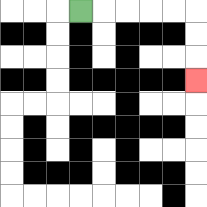{'start': '[3, 0]', 'end': '[8, 3]', 'path_directions': 'R,R,R,R,R,D,D,D', 'path_coordinates': '[[3, 0], [4, 0], [5, 0], [6, 0], [7, 0], [8, 0], [8, 1], [8, 2], [8, 3]]'}